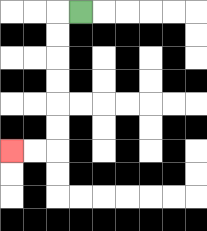{'start': '[3, 0]', 'end': '[0, 6]', 'path_directions': 'L,D,D,D,D,D,D,L,L', 'path_coordinates': '[[3, 0], [2, 0], [2, 1], [2, 2], [2, 3], [2, 4], [2, 5], [2, 6], [1, 6], [0, 6]]'}